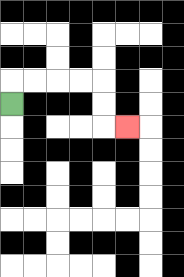{'start': '[0, 4]', 'end': '[5, 5]', 'path_directions': 'U,R,R,R,R,D,D,R', 'path_coordinates': '[[0, 4], [0, 3], [1, 3], [2, 3], [3, 3], [4, 3], [4, 4], [4, 5], [5, 5]]'}